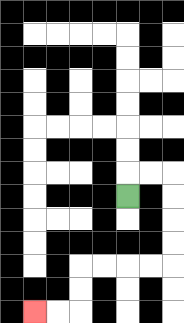{'start': '[5, 8]', 'end': '[1, 13]', 'path_directions': 'U,R,R,D,D,D,D,L,L,L,L,D,D,L,L', 'path_coordinates': '[[5, 8], [5, 7], [6, 7], [7, 7], [7, 8], [7, 9], [7, 10], [7, 11], [6, 11], [5, 11], [4, 11], [3, 11], [3, 12], [3, 13], [2, 13], [1, 13]]'}